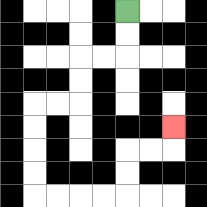{'start': '[5, 0]', 'end': '[7, 5]', 'path_directions': 'D,D,L,L,D,D,L,L,D,D,D,D,R,R,R,R,U,U,R,R,U', 'path_coordinates': '[[5, 0], [5, 1], [5, 2], [4, 2], [3, 2], [3, 3], [3, 4], [2, 4], [1, 4], [1, 5], [1, 6], [1, 7], [1, 8], [2, 8], [3, 8], [4, 8], [5, 8], [5, 7], [5, 6], [6, 6], [7, 6], [7, 5]]'}